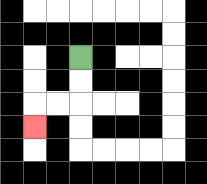{'start': '[3, 2]', 'end': '[1, 5]', 'path_directions': 'D,D,L,L,D', 'path_coordinates': '[[3, 2], [3, 3], [3, 4], [2, 4], [1, 4], [1, 5]]'}